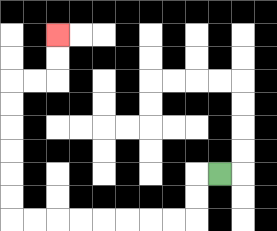{'start': '[9, 7]', 'end': '[2, 1]', 'path_directions': 'L,D,D,L,L,L,L,L,L,L,L,U,U,U,U,U,U,R,R,U,U', 'path_coordinates': '[[9, 7], [8, 7], [8, 8], [8, 9], [7, 9], [6, 9], [5, 9], [4, 9], [3, 9], [2, 9], [1, 9], [0, 9], [0, 8], [0, 7], [0, 6], [0, 5], [0, 4], [0, 3], [1, 3], [2, 3], [2, 2], [2, 1]]'}